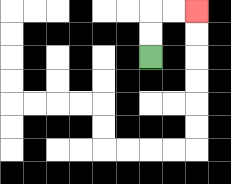{'start': '[6, 2]', 'end': '[8, 0]', 'path_directions': 'U,U,R,R', 'path_coordinates': '[[6, 2], [6, 1], [6, 0], [7, 0], [8, 0]]'}